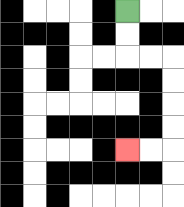{'start': '[5, 0]', 'end': '[5, 6]', 'path_directions': 'D,D,R,R,D,D,D,D,L,L', 'path_coordinates': '[[5, 0], [5, 1], [5, 2], [6, 2], [7, 2], [7, 3], [7, 4], [7, 5], [7, 6], [6, 6], [5, 6]]'}